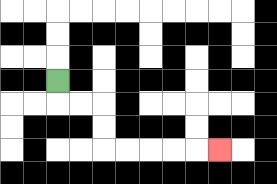{'start': '[2, 3]', 'end': '[9, 6]', 'path_directions': 'D,R,R,D,D,R,R,R,R,R', 'path_coordinates': '[[2, 3], [2, 4], [3, 4], [4, 4], [4, 5], [4, 6], [5, 6], [6, 6], [7, 6], [8, 6], [9, 6]]'}